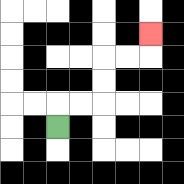{'start': '[2, 5]', 'end': '[6, 1]', 'path_directions': 'U,R,R,U,U,R,R,U', 'path_coordinates': '[[2, 5], [2, 4], [3, 4], [4, 4], [4, 3], [4, 2], [5, 2], [6, 2], [6, 1]]'}